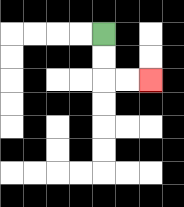{'start': '[4, 1]', 'end': '[6, 3]', 'path_directions': 'D,D,R,R', 'path_coordinates': '[[4, 1], [4, 2], [4, 3], [5, 3], [6, 3]]'}